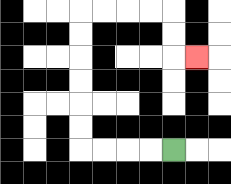{'start': '[7, 6]', 'end': '[8, 2]', 'path_directions': 'L,L,L,L,U,U,U,U,U,U,R,R,R,R,D,D,R', 'path_coordinates': '[[7, 6], [6, 6], [5, 6], [4, 6], [3, 6], [3, 5], [3, 4], [3, 3], [3, 2], [3, 1], [3, 0], [4, 0], [5, 0], [6, 0], [7, 0], [7, 1], [7, 2], [8, 2]]'}